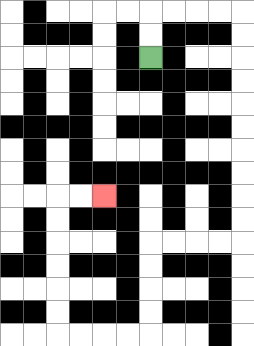{'start': '[6, 2]', 'end': '[4, 8]', 'path_directions': 'U,U,R,R,R,R,D,D,D,D,D,D,D,D,D,D,L,L,L,L,D,D,D,D,L,L,L,L,U,U,U,U,U,U,R,R', 'path_coordinates': '[[6, 2], [6, 1], [6, 0], [7, 0], [8, 0], [9, 0], [10, 0], [10, 1], [10, 2], [10, 3], [10, 4], [10, 5], [10, 6], [10, 7], [10, 8], [10, 9], [10, 10], [9, 10], [8, 10], [7, 10], [6, 10], [6, 11], [6, 12], [6, 13], [6, 14], [5, 14], [4, 14], [3, 14], [2, 14], [2, 13], [2, 12], [2, 11], [2, 10], [2, 9], [2, 8], [3, 8], [4, 8]]'}